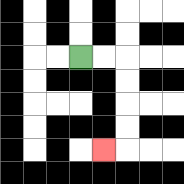{'start': '[3, 2]', 'end': '[4, 6]', 'path_directions': 'R,R,D,D,D,D,L', 'path_coordinates': '[[3, 2], [4, 2], [5, 2], [5, 3], [5, 4], [5, 5], [5, 6], [4, 6]]'}